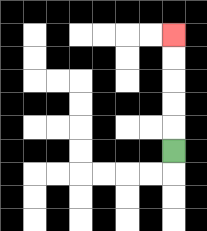{'start': '[7, 6]', 'end': '[7, 1]', 'path_directions': 'U,U,U,U,U', 'path_coordinates': '[[7, 6], [7, 5], [7, 4], [7, 3], [7, 2], [7, 1]]'}